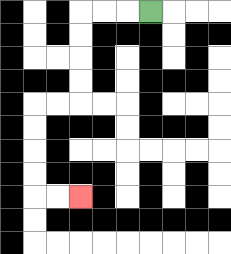{'start': '[6, 0]', 'end': '[3, 8]', 'path_directions': 'L,L,L,D,D,D,D,L,L,D,D,D,D,R,R', 'path_coordinates': '[[6, 0], [5, 0], [4, 0], [3, 0], [3, 1], [3, 2], [3, 3], [3, 4], [2, 4], [1, 4], [1, 5], [1, 6], [1, 7], [1, 8], [2, 8], [3, 8]]'}